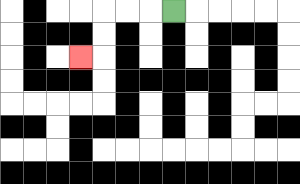{'start': '[7, 0]', 'end': '[3, 2]', 'path_directions': 'L,L,L,D,D,L', 'path_coordinates': '[[7, 0], [6, 0], [5, 0], [4, 0], [4, 1], [4, 2], [3, 2]]'}